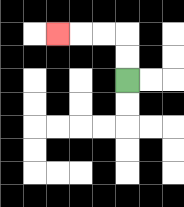{'start': '[5, 3]', 'end': '[2, 1]', 'path_directions': 'U,U,L,L,L', 'path_coordinates': '[[5, 3], [5, 2], [5, 1], [4, 1], [3, 1], [2, 1]]'}